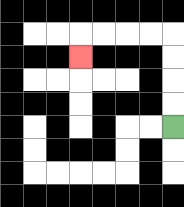{'start': '[7, 5]', 'end': '[3, 2]', 'path_directions': 'U,U,U,U,L,L,L,L,D', 'path_coordinates': '[[7, 5], [7, 4], [7, 3], [7, 2], [7, 1], [6, 1], [5, 1], [4, 1], [3, 1], [3, 2]]'}